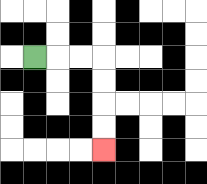{'start': '[1, 2]', 'end': '[4, 6]', 'path_directions': 'R,R,R,D,D,D,D', 'path_coordinates': '[[1, 2], [2, 2], [3, 2], [4, 2], [4, 3], [4, 4], [4, 5], [4, 6]]'}